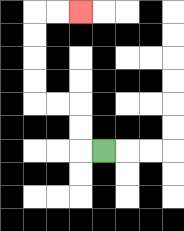{'start': '[4, 6]', 'end': '[3, 0]', 'path_directions': 'L,U,U,L,L,U,U,U,U,R,R', 'path_coordinates': '[[4, 6], [3, 6], [3, 5], [3, 4], [2, 4], [1, 4], [1, 3], [1, 2], [1, 1], [1, 0], [2, 0], [3, 0]]'}